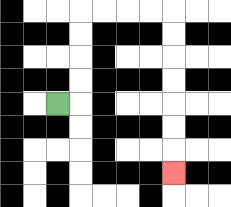{'start': '[2, 4]', 'end': '[7, 7]', 'path_directions': 'R,U,U,U,U,R,R,R,R,D,D,D,D,D,D,D', 'path_coordinates': '[[2, 4], [3, 4], [3, 3], [3, 2], [3, 1], [3, 0], [4, 0], [5, 0], [6, 0], [7, 0], [7, 1], [7, 2], [7, 3], [7, 4], [7, 5], [7, 6], [7, 7]]'}